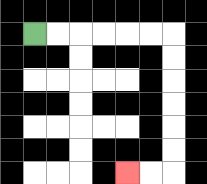{'start': '[1, 1]', 'end': '[5, 7]', 'path_directions': 'R,R,R,R,R,R,D,D,D,D,D,D,L,L', 'path_coordinates': '[[1, 1], [2, 1], [3, 1], [4, 1], [5, 1], [6, 1], [7, 1], [7, 2], [7, 3], [7, 4], [7, 5], [7, 6], [7, 7], [6, 7], [5, 7]]'}